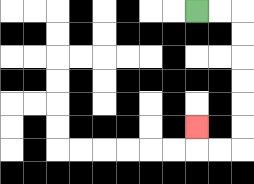{'start': '[8, 0]', 'end': '[8, 5]', 'path_directions': 'R,R,D,D,D,D,D,D,L,L,U', 'path_coordinates': '[[8, 0], [9, 0], [10, 0], [10, 1], [10, 2], [10, 3], [10, 4], [10, 5], [10, 6], [9, 6], [8, 6], [8, 5]]'}